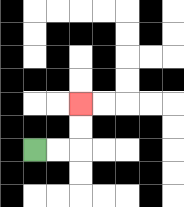{'start': '[1, 6]', 'end': '[3, 4]', 'path_directions': 'R,R,U,U', 'path_coordinates': '[[1, 6], [2, 6], [3, 6], [3, 5], [3, 4]]'}